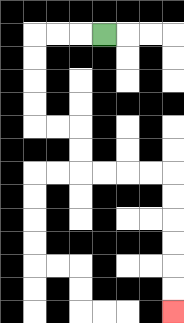{'start': '[4, 1]', 'end': '[7, 13]', 'path_directions': 'L,L,L,D,D,D,D,R,R,D,D,R,R,R,R,D,D,D,D,D,D', 'path_coordinates': '[[4, 1], [3, 1], [2, 1], [1, 1], [1, 2], [1, 3], [1, 4], [1, 5], [2, 5], [3, 5], [3, 6], [3, 7], [4, 7], [5, 7], [6, 7], [7, 7], [7, 8], [7, 9], [7, 10], [7, 11], [7, 12], [7, 13]]'}